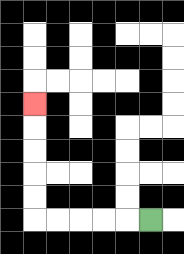{'start': '[6, 9]', 'end': '[1, 4]', 'path_directions': 'L,L,L,L,L,U,U,U,U,U', 'path_coordinates': '[[6, 9], [5, 9], [4, 9], [3, 9], [2, 9], [1, 9], [1, 8], [1, 7], [1, 6], [1, 5], [1, 4]]'}